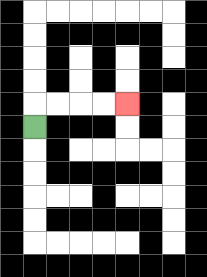{'start': '[1, 5]', 'end': '[5, 4]', 'path_directions': 'U,R,R,R,R', 'path_coordinates': '[[1, 5], [1, 4], [2, 4], [3, 4], [4, 4], [5, 4]]'}